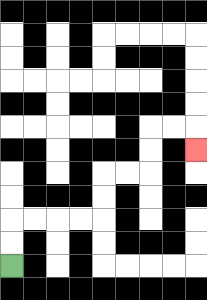{'start': '[0, 11]', 'end': '[8, 6]', 'path_directions': 'U,U,R,R,R,R,U,U,R,R,U,U,R,R,D', 'path_coordinates': '[[0, 11], [0, 10], [0, 9], [1, 9], [2, 9], [3, 9], [4, 9], [4, 8], [4, 7], [5, 7], [6, 7], [6, 6], [6, 5], [7, 5], [8, 5], [8, 6]]'}